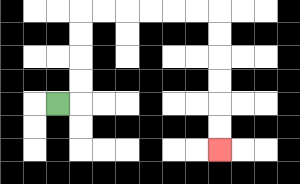{'start': '[2, 4]', 'end': '[9, 6]', 'path_directions': 'R,U,U,U,U,R,R,R,R,R,R,D,D,D,D,D,D', 'path_coordinates': '[[2, 4], [3, 4], [3, 3], [3, 2], [3, 1], [3, 0], [4, 0], [5, 0], [6, 0], [7, 0], [8, 0], [9, 0], [9, 1], [9, 2], [9, 3], [9, 4], [9, 5], [9, 6]]'}